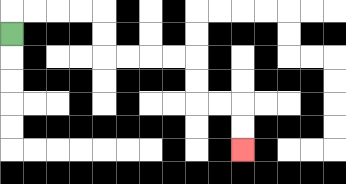{'start': '[0, 1]', 'end': '[10, 6]', 'path_directions': 'U,R,R,R,R,D,D,R,R,R,R,D,D,R,R,D,D', 'path_coordinates': '[[0, 1], [0, 0], [1, 0], [2, 0], [3, 0], [4, 0], [4, 1], [4, 2], [5, 2], [6, 2], [7, 2], [8, 2], [8, 3], [8, 4], [9, 4], [10, 4], [10, 5], [10, 6]]'}